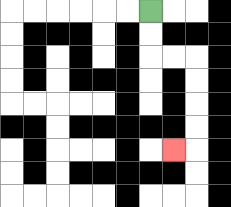{'start': '[6, 0]', 'end': '[7, 6]', 'path_directions': 'D,D,R,R,D,D,D,D,L', 'path_coordinates': '[[6, 0], [6, 1], [6, 2], [7, 2], [8, 2], [8, 3], [8, 4], [8, 5], [8, 6], [7, 6]]'}